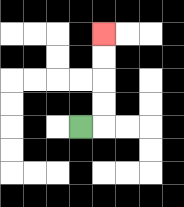{'start': '[3, 5]', 'end': '[4, 1]', 'path_directions': 'R,U,U,U,U', 'path_coordinates': '[[3, 5], [4, 5], [4, 4], [4, 3], [4, 2], [4, 1]]'}